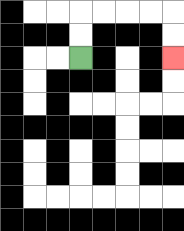{'start': '[3, 2]', 'end': '[7, 2]', 'path_directions': 'U,U,R,R,R,R,D,D', 'path_coordinates': '[[3, 2], [3, 1], [3, 0], [4, 0], [5, 0], [6, 0], [7, 0], [7, 1], [7, 2]]'}